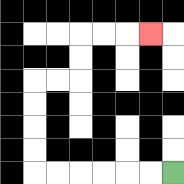{'start': '[7, 7]', 'end': '[6, 1]', 'path_directions': 'L,L,L,L,L,L,U,U,U,U,R,R,U,U,R,R,R', 'path_coordinates': '[[7, 7], [6, 7], [5, 7], [4, 7], [3, 7], [2, 7], [1, 7], [1, 6], [1, 5], [1, 4], [1, 3], [2, 3], [3, 3], [3, 2], [3, 1], [4, 1], [5, 1], [6, 1]]'}